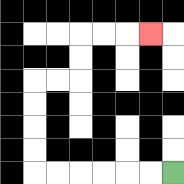{'start': '[7, 7]', 'end': '[6, 1]', 'path_directions': 'L,L,L,L,L,L,U,U,U,U,R,R,U,U,R,R,R', 'path_coordinates': '[[7, 7], [6, 7], [5, 7], [4, 7], [3, 7], [2, 7], [1, 7], [1, 6], [1, 5], [1, 4], [1, 3], [2, 3], [3, 3], [3, 2], [3, 1], [4, 1], [5, 1], [6, 1]]'}